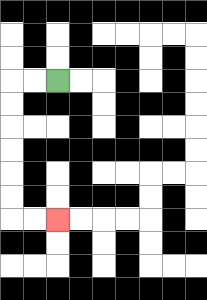{'start': '[2, 3]', 'end': '[2, 9]', 'path_directions': 'L,L,D,D,D,D,D,D,R,R', 'path_coordinates': '[[2, 3], [1, 3], [0, 3], [0, 4], [0, 5], [0, 6], [0, 7], [0, 8], [0, 9], [1, 9], [2, 9]]'}